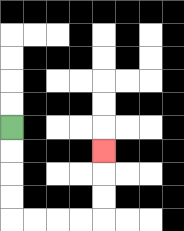{'start': '[0, 5]', 'end': '[4, 6]', 'path_directions': 'D,D,D,D,R,R,R,R,U,U,U', 'path_coordinates': '[[0, 5], [0, 6], [0, 7], [0, 8], [0, 9], [1, 9], [2, 9], [3, 9], [4, 9], [4, 8], [4, 7], [4, 6]]'}